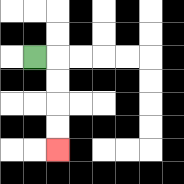{'start': '[1, 2]', 'end': '[2, 6]', 'path_directions': 'R,D,D,D,D', 'path_coordinates': '[[1, 2], [2, 2], [2, 3], [2, 4], [2, 5], [2, 6]]'}